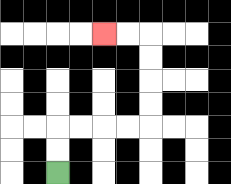{'start': '[2, 7]', 'end': '[4, 1]', 'path_directions': 'U,U,R,R,R,R,U,U,U,U,L,L', 'path_coordinates': '[[2, 7], [2, 6], [2, 5], [3, 5], [4, 5], [5, 5], [6, 5], [6, 4], [6, 3], [6, 2], [6, 1], [5, 1], [4, 1]]'}